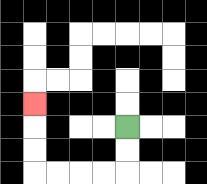{'start': '[5, 5]', 'end': '[1, 4]', 'path_directions': 'D,D,L,L,L,L,U,U,U', 'path_coordinates': '[[5, 5], [5, 6], [5, 7], [4, 7], [3, 7], [2, 7], [1, 7], [1, 6], [1, 5], [1, 4]]'}